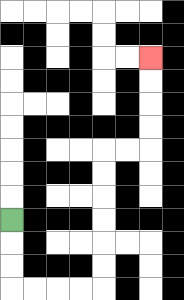{'start': '[0, 9]', 'end': '[6, 2]', 'path_directions': 'D,D,D,R,R,R,R,U,U,U,U,U,U,R,R,U,U,U,U', 'path_coordinates': '[[0, 9], [0, 10], [0, 11], [0, 12], [1, 12], [2, 12], [3, 12], [4, 12], [4, 11], [4, 10], [4, 9], [4, 8], [4, 7], [4, 6], [5, 6], [6, 6], [6, 5], [6, 4], [6, 3], [6, 2]]'}